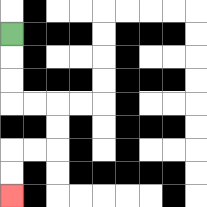{'start': '[0, 1]', 'end': '[0, 8]', 'path_directions': 'D,D,D,R,R,D,D,L,L,D,D', 'path_coordinates': '[[0, 1], [0, 2], [0, 3], [0, 4], [1, 4], [2, 4], [2, 5], [2, 6], [1, 6], [0, 6], [0, 7], [0, 8]]'}